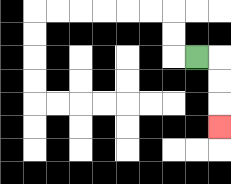{'start': '[8, 2]', 'end': '[9, 5]', 'path_directions': 'R,D,D,D', 'path_coordinates': '[[8, 2], [9, 2], [9, 3], [9, 4], [9, 5]]'}